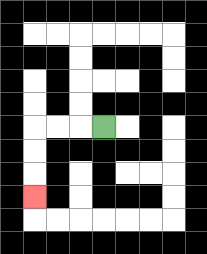{'start': '[4, 5]', 'end': '[1, 8]', 'path_directions': 'L,L,L,D,D,D', 'path_coordinates': '[[4, 5], [3, 5], [2, 5], [1, 5], [1, 6], [1, 7], [1, 8]]'}